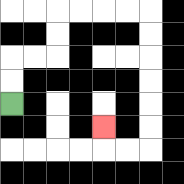{'start': '[0, 4]', 'end': '[4, 5]', 'path_directions': 'U,U,R,R,U,U,R,R,R,R,D,D,D,D,D,D,L,L,U', 'path_coordinates': '[[0, 4], [0, 3], [0, 2], [1, 2], [2, 2], [2, 1], [2, 0], [3, 0], [4, 0], [5, 0], [6, 0], [6, 1], [6, 2], [6, 3], [6, 4], [6, 5], [6, 6], [5, 6], [4, 6], [4, 5]]'}